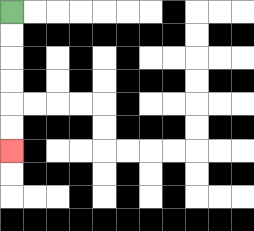{'start': '[0, 0]', 'end': '[0, 6]', 'path_directions': 'D,D,D,D,D,D', 'path_coordinates': '[[0, 0], [0, 1], [0, 2], [0, 3], [0, 4], [0, 5], [0, 6]]'}